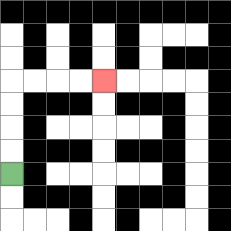{'start': '[0, 7]', 'end': '[4, 3]', 'path_directions': 'U,U,U,U,R,R,R,R', 'path_coordinates': '[[0, 7], [0, 6], [0, 5], [0, 4], [0, 3], [1, 3], [2, 3], [3, 3], [4, 3]]'}